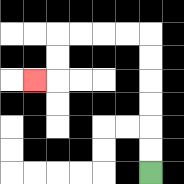{'start': '[6, 7]', 'end': '[1, 3]', 'path_directions': 'U,U,U,U,U,U,L,L,L,L,D,D,L', 'path_coordinates': '[[6, 7], [6, 6], [6, 5], [6, 4], [6, 3], [6, 2], [6, 1], [5, 1], [4, 1], [3, 1], [2, 1], [2, 2], [2, 3], [1, 3]]'}